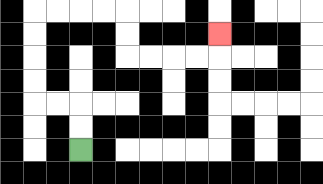{'start': '[3, 6]', 'end': '[9, 1]', 'path_directions': 'U,U,L,L,U,U,U,U,R,R,R,R,D,D,R,R,R,R,U', 'path_coordinates': '[[3, 6], [3, 5], [3, 4], [2, 4], [1, 4], [1, 3], [1, 2], [1, 1], [1, 0], [2, 0], [3, 0], [4, 0], [5, 0], [5, 1], [5, 2], [6, 2], [7, 2], [8, 2], [9, 2], [9, 1]]'}